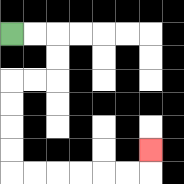{'start': '[0, 1]', 'end': '[6, 6]', 'path_directions': 'R,R,D,D,L,L,D,D,D,D,R,R,R,R,R,R,U', 'path_coordinates': '[[0, 1], [1, 1], [2, 1], [2, 2], [2, 3], [1, 3], [0, 3], [0, 4], [0, 5], [0, 6], [0, 7], [1, 7], [2, 7], [3, 7], [4, 7], [5, 7], [6, 7], [6, 6]]'}